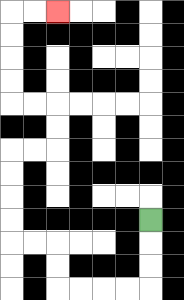{'start': '[6, 9]', 'end': '[2, 0]', 'path_directions': 'D,D,D,L,L,L,L,U,U,L,L,U,U,U,U,R,R,U,U,L,L,U,U,U,U,R,R', 'path_coordinates': '[[6, 9], [6, 10], [6, 11], [6, 12], [5, 12], [4, 12], [3, 12], [2, 12], [2, 11], [2, 10], [1, 10], [0, 10], [0, 9], [0, 8], [0, 7], [0, 6], [1, 6], [2, 6], [2, 5], [2, 4], [1, 4], [0, 4], [0, 3], [0, 2], [0, 1], [0, 0], [1, 0], [2, 0]]'}